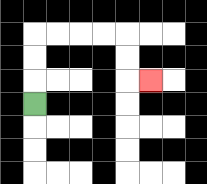{'start': '[1, 4]', 'end': '[6, 3]', 'path_directions': 'U,U,U,R,R,R,R,D,D,R', 'path_coordinates': '[[1, 4], [1, 3], [1, 2], [1, 1], [2, 1], [3, 1], [4, 1], [5, 1], [5, 2], [5, 3], [6, 3]]'}